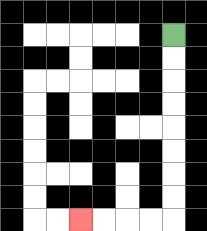{'start': '[7, 1]', 'end': '[3, 9]', 'path_directions': 'D,D,D,D,D,D,D,D,L,L,L,L', 'path_coordinates': '[[7, 1], [7, 2], [7, 3], [7, 4], [7, 5], [7, 6], [7, 7], [7, 8], [7, 9], [6, 9], [5, 9], [4, 9], [3, 9]]'}